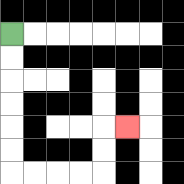{'start': '[0, 1]', 'end': '[5, 5]', 'path_directions': 'D,D,D,D,D,D,R,R,R,R,U,U,R', 'path_coordinates': '[[0, 1], [0, 2], [0, 3], [0, 4], [0, 5], [0, 6], [0, 7], [1, 7], [2, 7], [3, 7], [4, 7], [4, 6], [4, 5], [5, 5]]'}